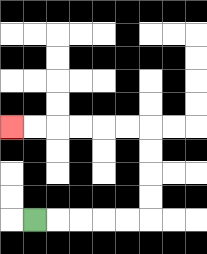{'start': '[1, 9]', 'end': '[0, 5]', 'path_directions': 'R,R,R,R,R,U,U,U,U,L,L,L,L,L,L', 'path_coordinates': '[[1, 9], [2, 9], [3, 9], [4, 9], [5, 9], [6, 9], [6, 8], [6, 7], [6, 6], [6, 5], [5, 5], [4, 5], [3, 5], [2, 5], [1, 5], [0, 5]]'}